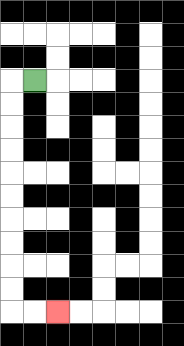{'start': '[1, 3]', 'end': '[2, 13]', 'path_directions': 'L,D,D,D,D,D,D,D,D,D,D,R,R', 'path_coordinates': '[[1, 3], [0, 3], [0, 4], [0, 5], [0, 6], [0, 7], [0, 8], [0, 9], [0, 10], [0, 11], [0, 12], [0, 13], [1, 13], [2, 13]]'}